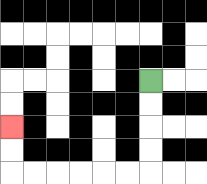{'start': '[6, 3]', 'end': '[0, 5]', 'path_directions': 'D,D,D,D,L,L,L,L,L,L,U,U', 'path_coordinates': '[[6, 3], [6, 4], [6, 5], [6, 6], [6, 7], [5, 7], [4, 7], [3, 7], [2, 7], [1, 7], [0, 7], [0, 6], [0, 5]]'}